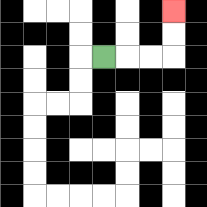{'start': '[4, 2]', 'end': '[7, 0]', 'path_directions': 'R,R,R,U,U', 'path_coordinates': '[[4, 2], [5, 2], [6, 2], [7, 2], [7, 1], [7, 0]]'}